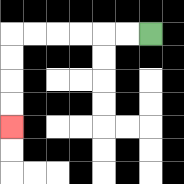{'start': '[6, 1]', 'end': '[0, 5]', 'path_directions': 'L,L,L,L,L,L,D,D,D,D', 'path_coordinates': '[[6, 1], [5, 1], [4, 1], [3, 1], [2, 1], [1, 1], [0, 1], [0, 2], [0, 3], [0, 4], [0, 5]]'}